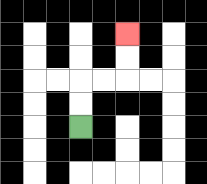{'start': '[3, 5]', 'end': '[5, 1]', 'path_directions': 'U,U,R,R,U,U', 'path_coordinates': '[[3, 5], [3, 4], [3, 3], [4, 3], [5, 3], [5, 2], [5, 1]]'}